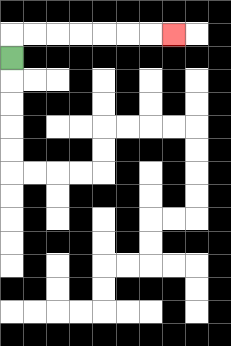{'start': '[0, 2]', 'end': '[7, 1]', 'path_directions': 'U,R,R,R,R,R,R,R', 'path_coordinates': '[[0, 2], [0, 1], [1, 1], [2, 1], [3, 1], [4, 1], [5, 1], [6, 1], [7, 1]]'}